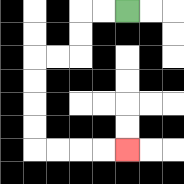{'start': '[5, 0]', 'end': '[5, 6]', 'path_directions': 'L,L,D,D,L,L,D,D,D,D,R,R,R,R', 'path_coordinates': '[[5, 0], [4, 0], [3, 0], [3, 1], [3, 2], [2, 2], [1, 2], [1, 3], [1, 4], [1, 5], [1, 6], [2, 6], [3, 6], [4, 6], [5, 6]]'}